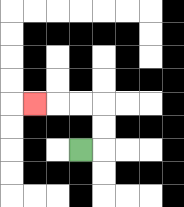{'start': '[3, 6]', 'end': '[1, 4]', 'path_directions': 'R,U,U,L,L,L', 'path_coordinates': '[[3, 6], [4, 6], [4, 5], [4, 4], [3, 4], [2, 4], [1, 4]]'}